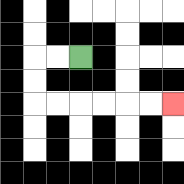{'start': '[3, 2]', 'end': '[7, 4]', 'path_directions': 'L,L,D,D,R,R,R,R,R,R', 'path_coordinates': '[[3, 2], [2, 2], [1, 2], [1, 3], [1, 4], [2, 4], [3, 4], [4, 4], [5, 4], [6, 4], [7, 4]]'}